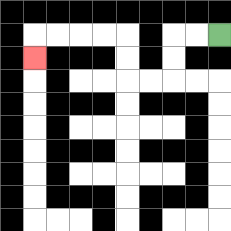{'start': '[9, 1]', 'end': '[1, 2]', 'path_directions': 'L,L,D,D,L,L,U,U,L,L,L,L,D', 'path_coordinates': '[[9, 1], [8, 1], [7, 1], [7, 2], [7, 3], [6, 3], [5, 3], [5, 2], [5, 1], [4, 1], [3, 1], [2, 1], [1, 1], [1, 2]]'}